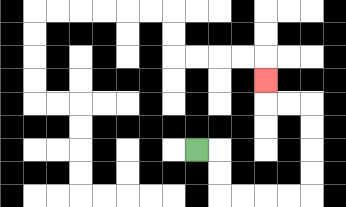{'start': '[8, 6]', 'end': '[11, 3]', 'path_directions': 'R,D,D,R,R,R,R,U,U,U,U,L,L,U', 'path_coordinates': '[[8, 6], [9, 6], [9, 7], [9, 8], [10, 8], [11, 8], [12, 8], [13, 8], [13, 7], [13, 6], [13, 5], [13, 4], [12, 4], [11, 4], [11, 3]]'}